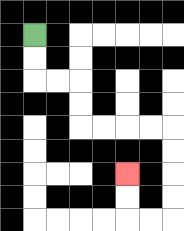{'start': '[1, 1]', 'end': '[5, 7]', 'path_directions': 'D,D,R,R,D,D,R,R,R,R,D,D,D,D,L,L,U,U', 'path_coordinates': '[[1, 1], [1, 2], [1, 3], [2, 3], [3, 3], [3, 4], [3, 5], [4, 5], [5, 5], [6, 5], [7, 5], [7, 6], [7, 7], [7, 8], [7, 9], [6, 9], [5, 9], [5, 8], [5, 7]]'}